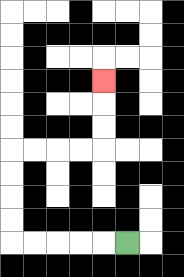{'start': '[5, 10]', 'end': '[4, 3]', 'path_directions': 'L,L,L,L,L,U,U,U,U,R,R,R,R,U,U,U', 'path_coordinates': '[[5, 10], [4, 10], [3, 10], [2, 10], [1, 10], [0, 10], [0, 9], [0, 8], [0, 7], [0, 6], [1, 6], [2, 6], [3, 6], [4, 6], [4, 5], [4, 4], [4, 3]]'}